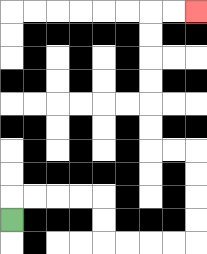{'start': '[0, 9]', 'end': '[8, 0]', 'path_directions': 'U,R,R,R,R,D,D,R,R,R,R,U,U,U,U,L,L,U,U,U,U,U,U,R,R', 'path_coordinates': '[[0, 9], [0, 8], [1, 8], [2, 8], [3, 8], [4, 8], [4, 9], [4, 10], [5, 10], [6, 10], [7, 10], [8, 10], [8, 9], [8, 8], [8, 7], [8, 6], [7, 6], [6, 6], [6, 5], [6, 4], [6, 3], [6, 2], [6, 1], [6, 0], [7, 0], [8, 0]]'}